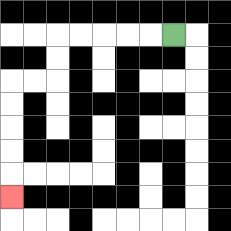{'start': '[7, 1]', 'end': '[0, 8]', 'path_directions': 'L,L,L,L,L,D,D,L,L,D,D,D,D,D', 'path_coordinates': '[[7, 1], [6, 1], [5, 1], [4, 1], [3, 1], [2, 1], [2, 2], [2, 3], [1, 3], [0, 3], [0, 4], [0, 5], [0, 6], [0, 7], [0, 8]]'}